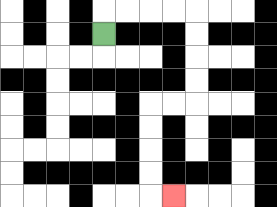{'start': '[4, 1]', 'end': '[7, 8]', 'path_directions': 'U,R,R,R,R,D,D,D,D,L,L,D,D,D,D,R', 'path_coordinates': '[[4, 1], [4, 0], [5, 0], [6, 0], [7, 0], [8, 0], [8, 1], [8, 2], [8, 3], [8, 4], [7, 4], [6, 4], [6, 5], [6, 6], [6, 7], [6, 8], [7, 8]]'}